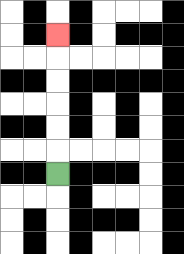{'start': '[2, 7]', 'end': '[2, 1]', 'path_directions': 'U,U,U,U,U,U', 'path_coordinates': '[[2, 7], [2, 6], [2, 5], [2, 4], [2, 3], [2, 2], [2, 1]]'}